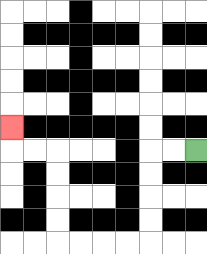{'start': '[8, 6]', 'end': '[0, 5]', 'path_directions': 'L,L,D,D,D,D,L,L,L,L,U,U,U,U,L,L,U', 'path_coordinates': '[[8, 6], [7, 6], [6, 6], [6, 7], [6, 8], [6, 9], [6, 10], [5, 10], [4, 10], [3, 10], [2, 10], [2, 9], [2, 8], [2, 7], [2, 6], [1, 6], [0, 6], [0, 5]]'}